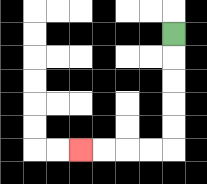{'start': '[7, 1]', 'end': '[3, 6]', 'path_directions': 'D,D,D,D,D,L,L,L,L', 'path_coordinates': '[[7, 1], [7, 2], [7, 3], [7, 4], [7, 5], [7, 6], [6, 6], [5, 6], [4, 6], [3, 6]]'}